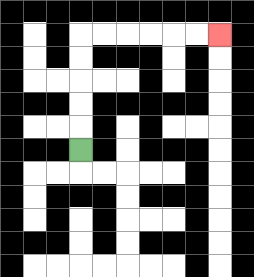{'start': '[3, 6]', 'end': '[9, 1]', 'path_directions': 'U,U,U,U,U,R,R,R,R,R,R', 'path_coordinates': '[[3, 6], [3, 5], [3, 4], [3, 3], [3, 2], [3, 1], [4, 1], [5, 1], [6, 1], [7, 1], [8, 1], [9, 1]]'}